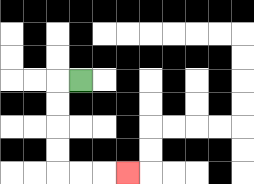{'start': '[3, 3]', 'end': '[5, 7]', 'path_directions': 'L,D,D,D,D,R,R,R', 'path_coordinates': '[[3, 3], [2, 3], [2, 4], [2, 5], [2, 6], [2, 7], [3, 7], [4, 7], [5, 7]]'}